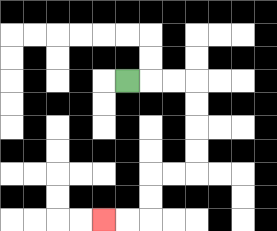{'start': '[5, 3]', 'end': '[4, 9]', 'path_directions': 'R,R,R,D,D,D,D,L,L,D,D,L,L', 'path_coordinates': '[[5, 3], [6, 3], [7, 3], [8, 3], [8, 4], [8, 5], [8, 6], [8, 7], [7, 7], [6, 7], [6, 8], [6, 9], [5, 9], [4, 9]]'}